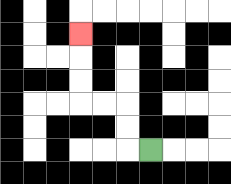{'start': '[6, 6]', 'end': '[3, 1]', 'path_directions': 'L,U,U,L,L,U,U,U', 'path_coordinates': '[[6, 6], [5, 6], [5, 5], [5, 4], [4, 4], [3, 4], [3, 3], [3, 2], [3, 1]]'}